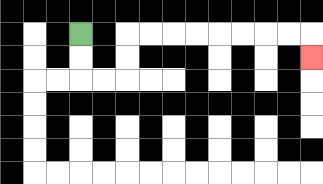{'start': '[3, 1]', 'end': '[13, 2]', 'path_directions': 'D,D,R,R,U,U,R,R,R,R,R,R,R,R,D', 'path_coordinates': '[[3, 1], [3, 2], [3, 3], [4, 3], [5, 3], [5, 2], [5, 1], [6, 1], [7, 1], [8, 1], [9, 1], [10, 1], [11, 1], [12, 1], [13, 1], [13, 2]]'}